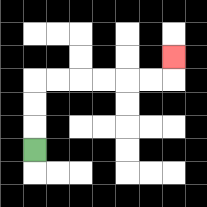{'start': '[1, 6]', 'end': '[7, 2]', 'path_directions': 'U,U,U,R,R,R,R,R,R,U', 'path_coordinates': '[[1, 6], [1, 5], [1, 4], [1, 3], [2, 3], [3, 3], [4, 3], [5, 3], [6, 3], [7, 3], [7, 2]]'}